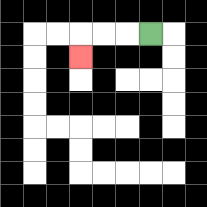{'start': '[6, 1]', 'end': '[3, 2]', 'path_directions': 'L,L,L,D', 'path_coordinates': '[[6, 1], [5, 1], [4, 1], [3, 1], [3, 2]]'}